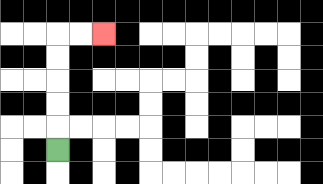{'start': '[2, 6]', 'end': '[4, 1]', 'path_directions': 'U,U,U,U,U,R,R', 'path_coordinates': '[[2, 6], [2, 5], [2, 4], [2, 3], [2, 2], [2, 1], [3, 1], [4, 1]]'}